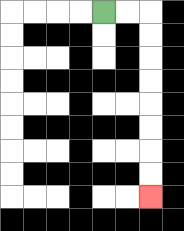{'start': '[4, 0]', 'end': '[6, 8]', 'path_directions': 'R,R,D,D,D,D,D,D,D,D', 'path_coordinates': '[[4, 0], [5, 0], [6, 0], [6, 1], [6, 2], [6, 3], [6, 4], [6, 5], [6, 6], [6, 7], [6, 8]]'}